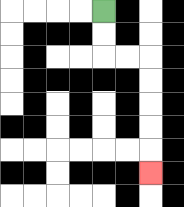{'start': '[4, 0]', 'end': '[6, 7]', 'path_directions': 'D,D,R,R,D,D,D,D,D', 'path_coordinates': '[[4, 0], [4, 1], [4, 2], [5, 2], [6, 2], [6, 3], [6, 4], [6, 5], [6, 6], [6, 7]]'}